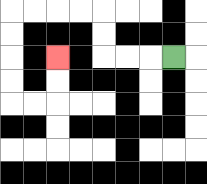{'start': '[7, 2]', 'end': '[2, 2]', 'path_directions': 'L,L,L,U,U,L,L,L,L,D,D,D,D,R,R,U,U', 'path_coordinates': '[[7, 2], [6, 2], [5, 2], [4, 2], [4, 1], [4, 0], [3, 0], [2, 0], [1, 0], [0, 0], [0, 1], [0, 2], [0, 3], [0, 4], [1, 4], [2, 4], [2, 3], [2, 2]]'}